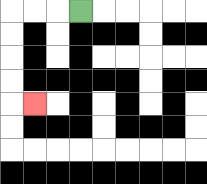{'start': '[3, 0]', 'end': '[1, 4]', 'path_directions': 'L,L,L,D,D,D,D,R', 'path_coordinates': '[[3, 0], [2, 0], [1, 0], [0, 0], [0, 1], [0, 2], [0, 3], [0, 4], [1, 4]]'}